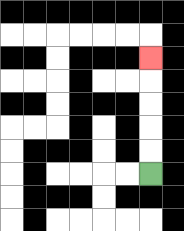{'start': '[6, 7]', 'end': '[6, 2]', 'path_directions': 'U,U,U,U,U', 'path_coordinates': '[[6, 7], [6, 6], [6, 5], [6, 4], [6, 3], [6, 2]]'}